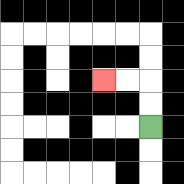{'start': '[6, 5]', 'end': '[4, 3]', 'path_directions': 'U,U,L,L', 'path_coordinates': '[[6, 5], [6, 4], [6, 3], [5, 3], [4, 3]]'}